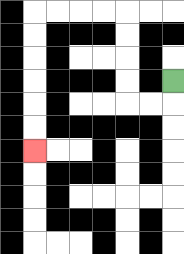{'start': '[7, 3]', 'end': '[1, 6]', 'path_directions': 'D,L,L,U,U,U,U,L,L,L,L,D,D,D,D,D,D', 'path_coordinates': '[[7, 3], [7, 4], [6, 4], [5, 4], [5, 3], [5, 2], [5, 1], [5, 0], [4, 0], [3, 0], [2, 0], [1, 0], [1, 1], [1, 2], [1, 3], [1, 4], [1, 5], [1, 6]]'}